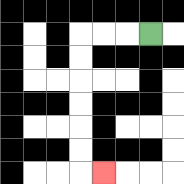{'start': '[6, 1]', 'end': '[4, 7]', 'path_directions': 'L,L,L,D,D,D,D,D,D,R', 'path_coordinates': '[[6, 1], [5, 1], [4, 1], [3, 1], [3, 2], [3, 3], [3, 4], [3, 5], [3, 6], [3, 7], [4, 7]]'}